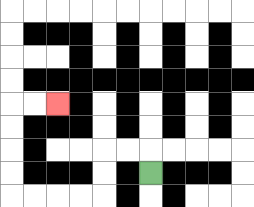{'start': '[6, 7]', 'end': '[2, 4]', 'path_directions': 'U,L,L,D,D,L,L,L,L,U,U,U,U,R,R', 'path_coordinates': '[[6, 7], [6, 6], [5, 6], [4, 6], [4, 7], [4, 8], [3, 8], [2, 8], [1, 8], [0, 8], [0, 7], [0, 6], [0, 5], [0, 4], [1, 4], [2, 4]]'}